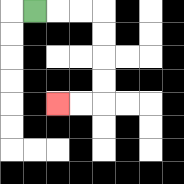{'start': '[1, 0]', 'end': '[2, 4]', 'path_directions': 'R,R,R,D,D,D,D,L,L', 'path_coordinates': '[[1, 0], [2, 0], [3, 0], [4, 0], [4, 1], [4, 2], [4, 3], [4, 4], [3, 4], [2, 4]]'}